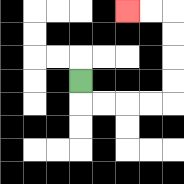{'start': '[3, 3]', 'end': '[5, 0]', 'path_directions': 'D,R,R,R,R,U,U,U,U,L,L', 'path_coordinates': '[[3, 3], [3, 4], [4, 4], [5, 4], [6, 4], [7, 4], [7, 3], [7, 2], [7, 1], [7, 0], [6, 0], [5, 0]]'}